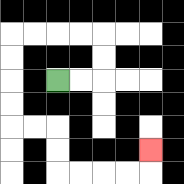{'start': '[2, 3]', 'end': '[6, 6]', 'path_directions': 'R,R,U,U,L,L,L,L,D,D,D,D,R,R,D,D,R,R,R,R,U', 'path_coordinates': '[[2, 3], [3, 3], [4, 3], [4, 2], [4, 1], [3, 1], [2, 1], [1, 1], [0, 1], [0, 2], [0, 3], [0, 4], [0, 5], [1, 5], [2, 5], [2, 6], [2, 7], [3, 7], [4, 7], [5, 7], [6, 7], [6, 6]]'}